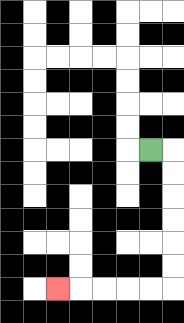{'start': '[6, 6]', 'end': '[2, 12]', 'path_directions': 'R,D,D,D,D,D,D,L,L,L,L,L', 'path_coordinates': '[[6, 6], [7, 6], [7, 7], [7, 8], [7, 9], [7, 10], [7, 11], [7, 12], [6, 12], [5, 12], [4, 12], [3, 12], [2, 12]]'}